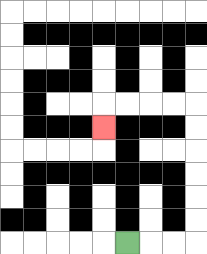{'start': '[5, 10]', 'end': '[4, 5]', 'path_directions': 'R,R,R,U,U,U,U,U,U,L,L,L,L,D', 'path_coordinates': '[[5, 10], [6, 10], [7, 10], [8, 10], [8, 9], [8, 8], [8, 7], [8, 6], [8, 5], [8, 4], [7, 4], [6, 4], [5, 4], [4, 4], [4, 5]]'}